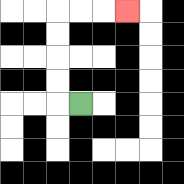{'start': '[3, 4]', 'end': '[5, 0]', 'path_directions': 'L,U,U,U,U,R,R,R', 'path_coordinates': '[[3, 4], [2, 4], [2, 3], [2, 2], [2, 1], [2, 0], [3, 0], [4, 0], [5, 0]]'}